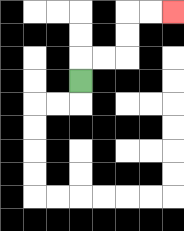{'start': '[3, 3]', 'end': '[7, 0]', 'path_directions': 'U,R,R,U,U,R,R', 'path_coordinates': '[[3, 3], [3, 2], [4, 2], [5, 2], [5, 1], [5, 0], [6, 0], [7, 0]]'}